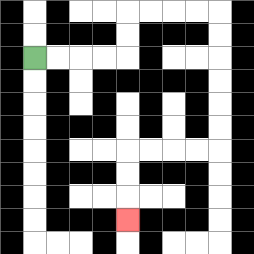{'start': '[1, 2]', 'end': '[5, 9]', 'path_directions': 'R,R,R,R,U,U,R,R,R,R,D,D,D,D,D,D,L,L,L,L,D,D,D', 'path_coordinates': '[[1, 2], [2, 2], [3, 2], [4, 2], [5, 2], [5, 1], [5, 0], [6, 0], [7, 0], [8, 0], [9, 0], [9, 1], [9, 2], [9, 3], [9, 4], [9, 5], [9, 6], [8, 6], [7, 6], [6, 6], [5, 6], [5, 7], [5, 8], [5, 9]]'}